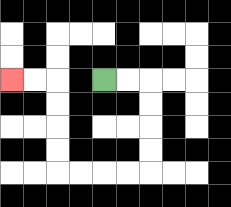{'start': '[4, 3]', 'end': '[0, 3]', 'path_directions': 'R,R,D,D,D,D,L,L,L,L,U,U,U,U,L,L', 'path_coordinates': '[[4, 3], [5, 3], [6, 3], [6, 4], [6, 5], [6, 6], [6, 7], [5, 7], [4, 7], [3, 7], [2, 7], [2, 6], [2, 5], [2, 4], [2, 3], [1, 3], [0, 3]]'}